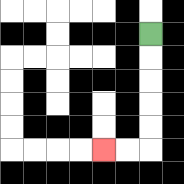{'start': '[6, 1]', 'end': '[4, 6]', 'path_directions': 'D,D,D,D,D,L,L', 'path_coordinates': '[[6, 1], [6, 2], [6, 3], [6, 4], [6, 5], [6, 6], [5, 6], [4, 6]]'}